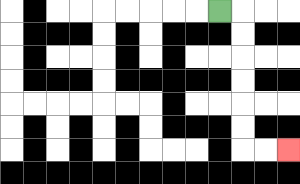{'start': '[9, 0]', 'end': '[12, 6]', 'path_directions': 'R,D,D,D,D,D,D,R,R', 'path_coordinates': '[[9, 0], [10, 0], [10, 1], [10, 2], [10, 3], [10, 4], [10, 5], [10, 6], [11, 6], [12, 6]]'}